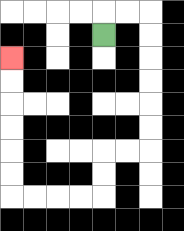{'start': '[4, 1]', 'end': '[0, 2]', 'path_directions': 'U,R,R,D,D,D,D,D,D,L,L,D,D,L,L,L,L,U,U,U,U,U,U', 'path_coordinates': '[[4, 1], [4, 0], [5, 0], [6, 0], [6, 1], [6, 2], [6, 3], [6, 4], [6, 5], [6, 6], [5, 6], [4, 6], [4, 7], [4, 8], [3, 8], [2, 8], [1, 8], [0, 8], [0, 7], [0, 6], [0, 5], [0, 4], [0, 3], [0, 2]]'}